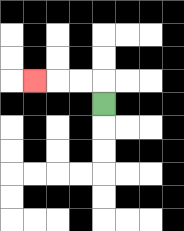{'start': '[4, 4]', 'end': '[1, 3]', 'path_directions': 'U,L,L,L', 'path_coordinates': '[[4, 4], [4, 3], [3, 3], [2, 3], [1, 3]]'}